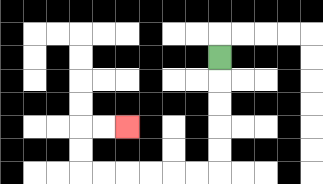{'start': '[9, 2]', 'end': '[5, 5]', 'path_directions': 'D,D,D,D,D,L,L,L,L,L,L,U,U,R,R', 'path_coordinates': '[[9, 2], [9, 3], [9, 4], [9, 5], [9, 6], [9, 7], [8, 7], [7, 7], [6, 7], [5, 7], [4, 7], [3, 7], [3, 6], [3, 5], [4, 5], [5, 5]]'}